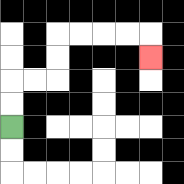{'start': '[0, 5]', 'end': '[6, 2]', 'path_directions': 'U,U,R,R,U,U,R,R,R,R,D', 'path_coordinates': '[[0, 5], [0, 4], [0, 3], [1, 3], [2, 3], [2, 2], [2, 1], [3, 1], [4, 1], [5, 1], [6, 1], [6, 2]]'}